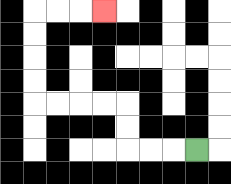{'start': '[8, 6]', 'end': '[4, 0]', 'path_directions': 'L,L,L,U,U,L,L,L,L,U,U,U,U,R,R,R', 'path_coordinates': '[[8, 6], [7, 6], [6, 6], [5, 6], [5, 5], [5, 4], [4, 4], [3, 4], [2, 4], [1, 4], [1, 3], [1, 2], [1, 1], [1, 0], [2, 0], [3, 0], [4, 0]]'}